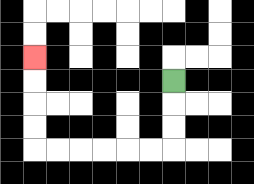{'start': '[7, 3]', 'end': '[1, 2]', 'path_directions': 'D,D,D,L,L,L,L,L,L,U,U,U,U', 'path_coordinates': '[[7, 3], [7, 4], [7, 5], [7, 6], [6, 6], [5, 6], [4, 6], [3, 6], [2, 6], [1, 6], [1, 5], [1, 4], [1, 3], [1, 2]]'}